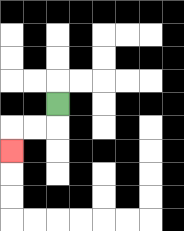{'start': '[2, 4]', 'end': '[0, 6]', 'path_directions': 'D,L,L,D', 'path_coordinates': '[[2, 4], [2, 5], [1, 5], [0, 5], [0, 6]]'}